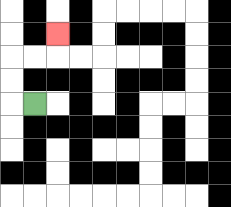{'start': '[1, 4]', 'end': '[2, 1]', 'path_directions': 'L,U,U,R,R,U', 'path_coordinates': '[[1, 4], [0, 4], [0, 3], [0, 2], [1, 2], [2, 2], [2, 1]]'}